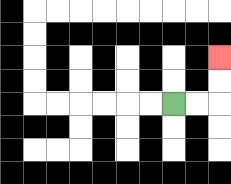{'start': '[7, 4]', 'end': '[9, 2]', 'path_directions': 'R,R,U,U', 'path_coordinates': '[[7, 4], [8, 4], [9, 4], [9, 3], [9, 2]]'}